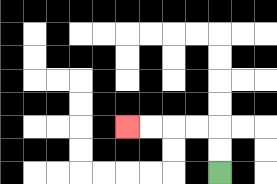{'start': '[9, 7]', 'end': '[5, 5]', 'path_directions': 'U,U,L,L,L,L', 'path_coordinates': '[[9, 7], [9, 6], [9, 5], [8, 5], [7, 5], [6, 5], [5, 5]]'}